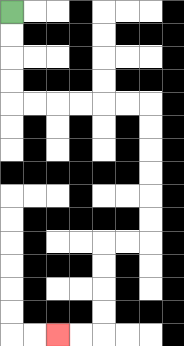{'start': '[0, 0]', 'end': '[2, 14]', 'path_directions': 'D,D,D,D,R,R,R,R,R,R,D,D,D,D,D,D,L,L,D,D,D,D,L,L', 'path_coordinates': '[[0, 0], [0, 1], [0, 2], [0, 3], [0, 4], [1, 4], [2, 4], [3, 4], [4, 4], [5, 4], [6, 4], [6, 5], [6, 6], [6, 7], [6, 8], [6, 9], [6, 10], [5, 10], [4, 10], [4, 11], [4, 12], [4, 13], [4, 14], [3, 14], [2, 14]]'}